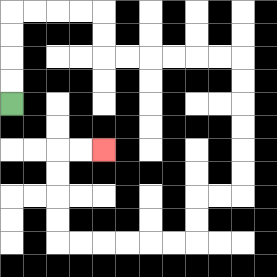{'start': '[0, 4]', 'end': '[4, 6]', 'path_directions': 'U,U,U,U,R,R,R,R,D,D,R,R,R,R,R,R,D,D,D,D,D,D,L,L,D,D,L,L,L,L,L,L,U,U,U,U,R,R', 'path_coordinates': '[[0, 4], [0, 3], [0, 2], [0, 1], [0, 0], [1, 0], [2, 0], [3, 0], [4, 0], [4, 1], [4, 2], [5, 2], [6, 2], [7, 2], [8, 2], [9, 2], [10, 2], [10, 3], [10, 4], [10, 5], [10, 6], [10, 7], [10, 8], [9, 8], [8, 8], [8, 9], [8, 10], [7, 10], [6, 10], [5, 10], [4, 10], [3, 10], [2, 10], [2, 9], [2, 8], [2, 7], [2, 6], [3, 6], [4, 6]]'}